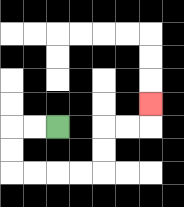{'start': '[2, 5]', 'end': '[6, 4]', 'path_directions': 'L,L,D,D,R,R,R,R,U,U,R,R,U', 'path_coordinates': '[[2, 5], [1, 5], [0, 5], [0, 6], [0, 7], [1, 7], [2, 7], [3, 7], [4, 7], [4, 6], [4, 5], [5, 5], [6, 5], [6, 4]]'}